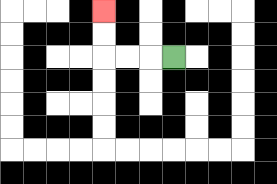{'start': '[7, 2]', 'end': '[4, 0]', 'path_directions': 'L,L,L,U,U', 'path_coordinates': '[[7, 2], [6, 2], [5, 2], [4, 2], [4, 1], [4, 0]]'}